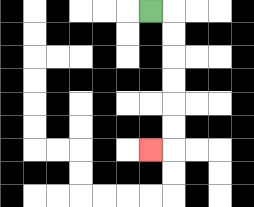{'start': '[6, 0]', 'end': '[6, 6]', 'path_directions': 'R,D,D,D,D,D,D,L', 'path_coordinates': '[[6, 0], [7, 0], [7, 1], [7, 2], [7, 3], [7, 4], [7, 5], [7, 6], [6, 6]]'}